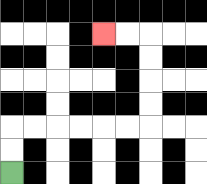{'start': '[0, 7]', 'end': '[4, 1]', 'path_directions': 'U,U,R,R,R,R,R,R,U,U,U,U,L,L', 'path_coordinates': '[[0, 7], [0, 6], [0, 5], [1, 5], [2, 5], [3, 5], [4, 5], [5, 5], [6, 5], [6, 4], [6, 3], [6, 2], [6, 1], [5, 1], [4, 1]]'}